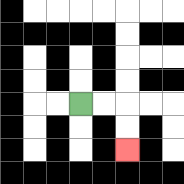{'start': '[3, 4]', 'end': '[5, 6]', 'path_directions': 'R,R,D,D', 'path_coordinates': '[[3, 4], [4, 4], [5, 4], [5, 5], [5, 6]]'}